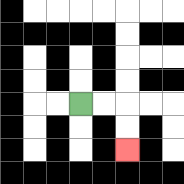{'start': '[3, 4]', 'end': '[5, 6]', 'path_directions': 'R,R,D,D', 'path_coordinates': '[[3, 4], [4, 4], [5, 4], [5, 5], [5, 6]]'}